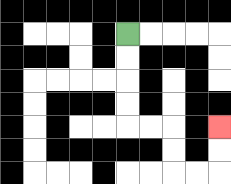{'start': '[5, 1]', 'end': '[9, 5]', 'path_directions': 'D,D,D,D,R,R,D,D,R,R,U,U', 'path_coordinates': '[[5, 1], [5, 2], [5, 3], [5, 4], [5, 5], [6, 5], [7, 5], [7, 6], [7, 7], [8, 7], [9, 7], [9, 6], [9, 5]]'}